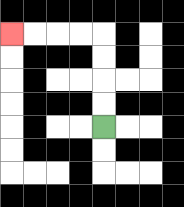{'start': '[4, 5]', 'end': '[0, 1]', 'path_directions': 'U,U,U,U,L,L,L,L', 'path_coordinates': '[[4, 5], [4, 4], [4, 3], [4, 2], [4, 1], [3, 1], [2, 1], [1, 1], [0, 1]]'}